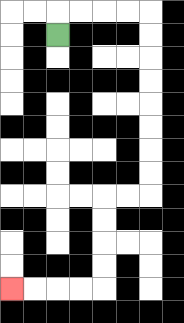{'start': '[2, 1]', 'end': '[0, 12]', 'path_directions': 'U,R,R,R,R,D,D,D,D,D,D,D,D,L,L,D,D,D,D,L,L,L,L', 'path_coordinates': '[[2, 1], [2, 0], [3, 0], [4, 0], [5, 0], [6, 0], [6, 1], [6, 2], [6, 3], [6, 4], [6, 5], [6, 6], [6, 7], [6, 8], [5, 8], [4, 8], [4, 9], [4, 10], [4, 11], [4, 12], [3, 12], [2, 12], [1, 12], [0, 12]]'}